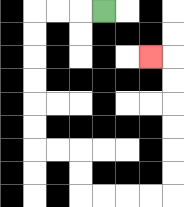{'start': '[4, 0]', 'end': '[6, 2]', 'path_directions': 'L,L,L,D,D,D,D,D,D,R,R,D,D,R,R,R,R,U,U,U,U,U,U,L', 'path_coordinates': '[[4, 0], [3, 0], [2, 0], [1, 0], [1, 1], [1, 2], [1, 3], [1, 4], [1, 5], [1, 6], [2, 6], [3, 6], [3, 7], [3, 8], [4, 8], [5, 8], [6, 8], [7, 8], [7, 7], [7, 6], [7, 5], [7, 4], [7, 3], [7, 2], [6, 2]]'}